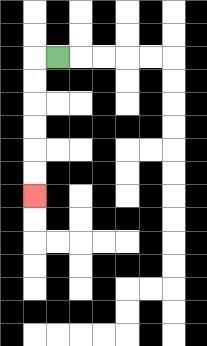{'start': '[2, 2]', 'end': '[1, 8]', 'path_directions': 'L,D,D,D,D,D,D', 'path_coordinates': '[[2, 2], [1, 2], [1, 3], [1, 4], [1, 5], [1, 6], [1, 7], [1, 8]]'}